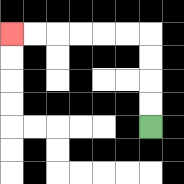{'start': '[6, 5]', 'end': '[0, 1]', 'path_directions': 'U,U,U,U,L,L,L,L,L,L', 'path_coordinates': '[[6, 5], [6, 4], [6, 3], [6, 2], [6, 1], [5, 1], [4, 1], [3, 1], [2, 1], [1, 1], [0, 1]]'}